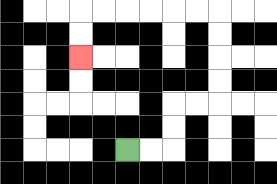{'start': '[5, 6]', 'end': '[3, 2]', 'path_directions': 'R,R,U,U,R,R,U,U,U,U,L,L,L,L,L,L,D,D', 'path_coordinates': '[[5, 6], [6, 6], [7, 6], [7, 5], [7, 4], [8, 4], [9, 4], [9, 3], [9, 2], [9, 1], [9, 0], [8, 0], [7, 0], [6, 0], [5, 0], [4, 0], [3, 0], [3, 1], [3, 2]]'}